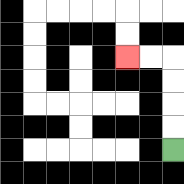{'start': '[7, 6]', 'end': '[5, 2]', 'path_directions': 'U,U,U,U,L,L', 'path_coordinates': '[[7, 6], [7, 5], [7, 4], [7, 3], [7, 2], [6, 2], [5, 2]]'}